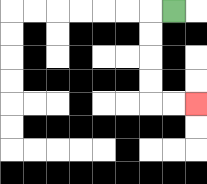{'start': '[7, 0]', 'end': '[8, 4]', 'path_directions': 'L,D,D,D,D,R,R', 'path_coordinates': '[[7, 0], [6, 0], [6, 1], [6, 2], [6, 3], [6, 4], [7, 4], [8, 4]]'}